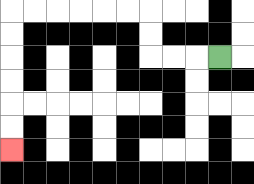{'start': '[9, 2]', 'end': '[0, 6]', 'path_directions': 'L,L,L,U,U,L,L,L,L,L,L,D,D,D,D,D,D', 'path_coordinates': '[[9, 2], [8, 2], [7, 2], [6, 2], [6, 1], [6, 0], [5, 0], [4, 0], [3, 0], [2, 0], [1, 0], [0, 0], [0, 1], [0, 2], [0, 3], [0, 4], [0, 5], [0, 6]]'}